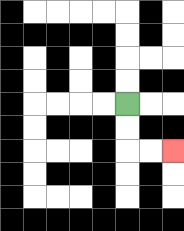{'start': '[5, 4]', 'end': '[7, 6]', 'path_directions': 'D,D,R,R', 'path_coordinates': '[[5, 4], [5, 5], [5, 6], [6, 6], [7, 6]]'}